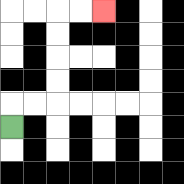{'start': '[0, 5]', 'end': '[4, 0]', 'path_directions': 'U,R,R,U,U,U,U,R,R', 'path_coordinates': '[[0, 5], [0, 4], [1, 4], [2, 4], [2, 3], [2, 2], [2, 1], [2, 0], [3, 0], [4, 0]]'}